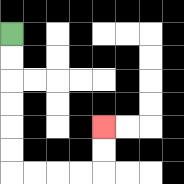{'start': '[0, 1]', 'end': '[4, 5]', 'path_directions': 'D,D,D,D,D,D,R,R,R,R,U,U', 'path_coordinates': '[[0, 1], [0, 2], [0, 3], [0, 4], [0, 5], [0, 6], [0, 7], [1, 7], [2, 7], [3, 7], [4, 7], [4, 6], [4, 5]]'}